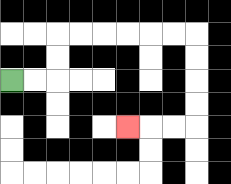{'start': '[0, 3]', 'end': '[5, 5]', 'path_directions': 'R,R,U,U,R,R,R,R,R,R,D,D,D,D,L,L,L', 'path_coordinates': '[[0, 3], [1, 3], [2, 3], [2, 2], [2, 1], [3, 1], [4, 1], [5, 1], [6, 1], [7, 1], [8, 1], [8, 2], [8, 3], [8, 4], [8, 5], [7, 5], [6, 5], [5, 5]]'}